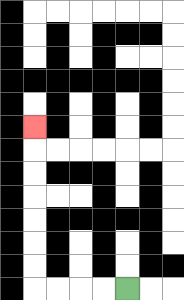{'start': '[5, 12]', 'end': '[1, 5]', 'path_directions': 'L,L,L,L,U,U,U,U,U,U,U', 'path_coordinates': '[[5, 12], [4, 12], [3, 12], [2, 12], [1, 12], [1, 11], [1, 10], [1, 9], [1, 8], [1, 7], [1, 6], [1, 5]]'}